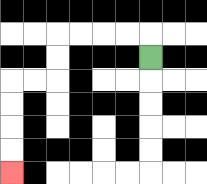{'start': '[6, 2]', 'end': '[0, 7]', 'path_directions': 'U,L,L,L,L,D,D,L,L,D,D,D,D', 'path_coordinates': '[[6, 2], [6, 1], [5, 1], [4, 1], [3, 1], [2, 1], [2, 2], [2, 3], [1, 3], [0, 3], [0, 4], [0, 5], [0, 6], [0, 7]]'}